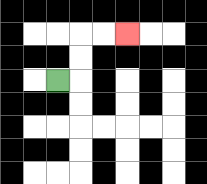{'start': '[2, 3]', 'end': '[5, 1]', 'path_directions': 'R,U,U,R,R', 'path_coordinates': '[[2, 3], [3, 3], [3, 2], [3, 1], [4, 1], [5, 1]]'}